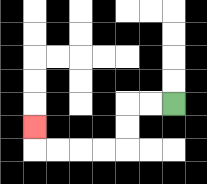{'start': '[7, 4]', 'end': '[1, 5]', 'path_directions': 'L,L,D,D,L,L,L,L,U', 'path_coordinates': '[[7, 4], [6, 4], [5, 4], [5, 5], [5, 6], [4, 6], [3, 6], [2, 6], [1, 6], [1, 5]]'}